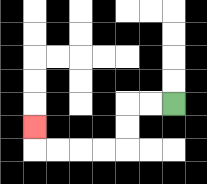{'start': '[7, 4]', 'end': '[1, 5]', 'path_directions': 'L,L,D,D,L,L,L,L,U', 'path_coordinates': '[[7, 4], [6, 4], [5, 4], [5, 5], [5, 6], [4, 6], [3, 6], [2, 6], [1, 6], [1, 5]]'}